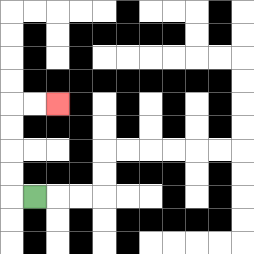{'start': '[1, 8]', 'end': '[2, 4]', 'path_directions': 'L,U,U,U,U,R,R', 'path_coordinates': '[[1, 8], [0, 8], [0, 7], [0, 6], [0, 5], [0, 4], [1, 4], [2, 4]]'}